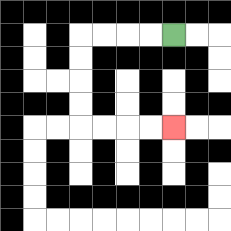{'start': '[7, 1]', 'end': '[7, 5]', 'path_directions': 'L,L,L,L,D,D,D,D,R,R,R,R', 'path_coordinates': '[[7, 1], [6, 1], [5, 1], [4, 1], [3, 1], [3, 2], [3, 3], [3, 4], [3, 5], [4, 5], [5, 5], [6, 5], [7, 5]]'}